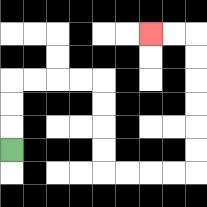{'start': '[0, 6]', 'end': '[6, 1]', 'path_directions': 'U,U,U,R,R,R,R,D,D,D,D,R,R,R,R,U,U,U,U,U,U,L,L', 'path_coordinates': '[[0, 6], [0, 5], [0, 4], [0, 3], [1, 3], [2, 3], [3, 3], [4, 3], [4, 4], [4, 5], [4, 6], [4, 7], [5, 7], [6, 7], [7, 7], [8, 7], [8, 6], [8, 5], [8, 4], [8, 3], [8, 2], [8, 1], [7, 1], [6, 1]]'}